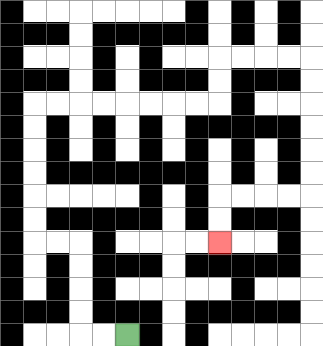{'start': '[5, 14]', 'end': '[9, 10]', 'path_directions': 'L,L,U,U,U,U,L,L,U,U,U,U,U,U,R,R,R,R,R,R,R,R,U,U,R,R,R,R,D,D,D,D,D,D,L,L,L,L,D,D', 'path_coordinates': '[[5, 14], [4, 14], [3, 14], [3, 13], [3, 12], [3, 11], [3, 10], [2, 10], [1, 10], [1, 9], [1, 8], [1, 7], [1, 6], [1, 5], [1, 4], [2, 4], [3, 4], [4, 4], [5, 4], [6, 4], [7, 4], [8, 4], [9, 4], [9, 3], [9, 2], [10, 2], [11, 2], [12, 2], [13, 2], [13, 3], [13, 4], [13, 5], [13, 6], [13, 7], [13, 8], [12, 8], [11, 8], [10, 8], [9, 8], [9, 9], [9, 10]]'}